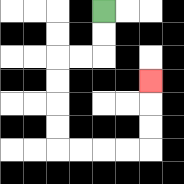{'start': '[4, 0]', 'end': '[6, 3]', 'path_directions': 'D,D,L,L,D,D,D,D,R,R,R,R,U,U,U', 'path_coordinates': '[[4, 0], [4, 1], [4, 2], [3, 2], [2, 2], [2, 3], [2, 4], [2, 5], [2, 6], [3, 6], [4, 6], [5, 6], [6, 6], [6, 5], [6, 4], [6, 3]]'}